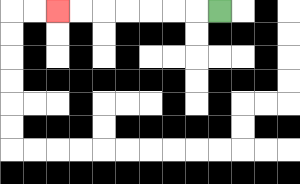{'start': '[9, 0]', 'end': '[2, 0]', 'path_directions': 'L,L,L,L,L,L,L', 'path_coordinates': '[[9, 0], [8, 0], [7, 0], [6, 0], [5, 0], [4, 0], [3, 0], [2, 0]]'}